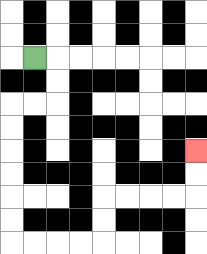{'start': '[1, 2]', 'end': '[8, 6]', 'path_directions': 'R,D,D,L,L,D,D,D,D,D,D,R,R,R,R,U,U,R,R,R,R,U,U', 'path_coordinates': '[[1, 2], [2, 2], [2, 3], [2, 4], [1, 4], [0, 4], [0, 5], [0, 6], [0, 7], [0, 8], [0, 9], [0, 10], [1, 10], [2, 10], [3, 10], [4, 10], [4, 9], [4, 8], [5, 8], [6, 8], [7, 8], [8, 8], [8, 7], [8, 6]]'}